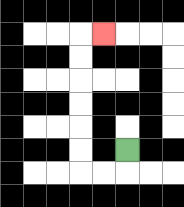{'start': '[5, 6]', 'end': '[4, 1]', 'path_directions': 'D,L,L,U,U,U,U,U,U,R', 'path_coordinates': '[[5, 6], [5, 7], [4, 7], [3, 7], [3, 6], [3, 5], [3, 4], [3, 3], [3, 2], [3, 1], [4, 1]]'}